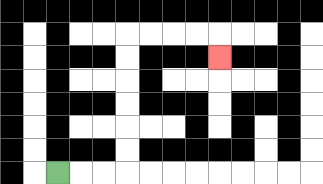{'start': '[2, 7]', 'end': '[9, 2]', 'path_directions': 'R,R,R,U,U,U,U,U,U,R,R,R,R,D', 'path_coordinates': '[[2, 7], [3, 7], [4, 7], [5, 7], [5, 6], [5, 5], [5, 4], [5, 3], [5, 2], [5, 1], [6, 1], [7, 1], [8, 1], [9, 1], [9, 2]]'}